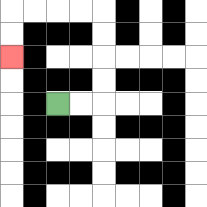{'start': '[2, 4]', 'end': '[0, 2]', 'path_directions': 'R,R,U,U,U,U,L,L,L,L,D,D', 'path_coordinates': '[[2, 4], [3, 4], [4, 4], [4, 3], [4, 2], [4, 1], [4, 0], [3, 0], [2, 0], [1, 0], [0, 0], [0, 1], [0, 2]]'}